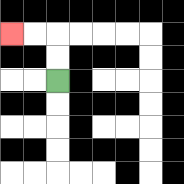{'start': '[2, 3]', 'end': '[0, 1]', 'path_directions': 'U,U,L,L', 'path_coordinates': '[[2, 3], [2, 2], [2, 1], [1, 1], [0, 1]]'}